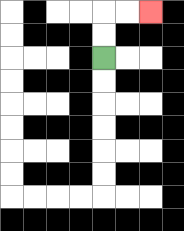{'start': '[4, 2]', 'end': '[6, 0]', 'path_directions': 'U,U,R,R', 'path_coordinates': '[[4, 2], [4, 1], [4, 0], [5, 0], [6, 0]]'}